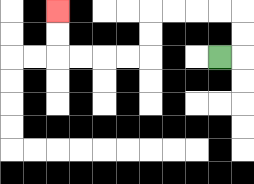{'start': '[9, 2]', 'end': '[2, 0]', 'path_directions': 'R,U,U,L,L,L,L,D,D,L,L,L,L,U,U', 'path_coordinates': '[[9, 2], [10, 2], [10, 1], [10, 0], [9, 0], [8, 0], [7, 0], [6, 0], [6, 1], [6, 2], [5, 2], [4, 2], [3, 2], [2, 2], [2, 1], [2, 0]]'}